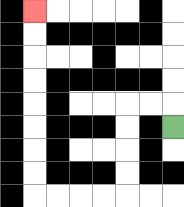{'start': '[7, 5]', 'end': '[1, 0]', 'path_directions': 'U,L,L,D,D,D,D,L,L,L,L,U,U,U,U,U,U,U,U', 'path_coordinates': '[[7, 5], [7, 4], [6, 4], [5, 4], [5, 5], [5, 6], [5, 7], [5, 8], [4, 8], [3, 8], [2, 8], [1, 8], [1, 7], [1, 6], [1, 5], [1, 4], [1, 3], [1, 2], [1, 1], [1, 0]]'}